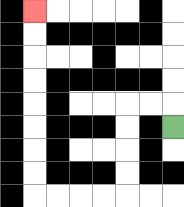{'start': '[7, 5]', 'end': '[1, 0]', 'path_directions': 'U,L,L,D,D,D,D,L,L,L,L,U,U,U,U,U,U,U,U', 'path_coordinates': '[[7, 5], [7, 4], [6, 4], [5, 4], [5, 5], [5, 6], [5, 7], [5, 8], [4, 8], [3, 8], [2, 8], [1, 8], [1, 7], [1, 6], [1, 5], [1, 4], [1, 3], [1, 2], [1, 1], [1, 0]]'}